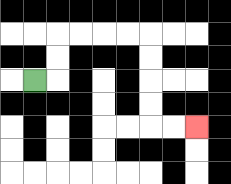{'start': '[1, 3]', 'end': '[8, 5]', 'path_directions': 'R,U,U,R,R,R,R,D,D,D,D,R,R', 'path_coordinates': '[[1, 3], [2, 3], [2, 2], [2, 1], [3, 1], [4, 1], [5, 1], [6, 1], [6, 2], [6, 3], [6, 4], [6, 5], [7, 5], [8, 5]]'}